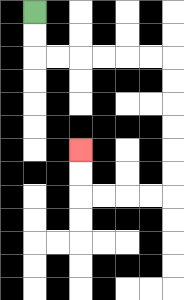{'start': '[1, 0]', 'end': '[3, 6]', 'path_directions': 'D,D,R,R,R,R,R,R,D,D,D,D,D,D,L,L,L,L,U,U', 'path_coordinates': '[[1, 0], [1, 1], [1, 2], [2, 2], [3, 2], [4, 2], [5, 2], [6, 2], [7, 2], [7, 3], [7, 4], [7, 5], [7, 6], [7, 7], [7, 8], [6, 8], [5, 8], [4, 8], [3, 8], [3, 7], [3, 6]]'}